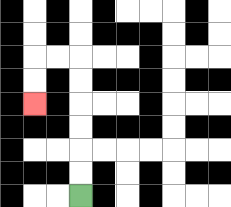{'start': '[3, 8]', 'end': '[1, 4]', 'path_directions': 'U,U,U,U,U,U,L,L,D,D', 'path_coordinates': '[[3, 8], [3, 7], [3, 6], [3, 5], [3, 4], [3, 3], [3, 2], [2, 2], [1, 2], [1, 3], [1, 4]]'}